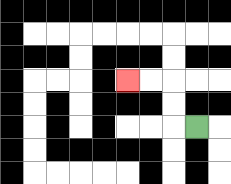{'start': '[8, 5]', 'end': '[5, 3]', 'path_directions': 'L,U,U,L,L', 'path_coordinates': '[[8, 5], [7, 5], [7, 4], [7, 3], [6, 3], [5, 3]]'}